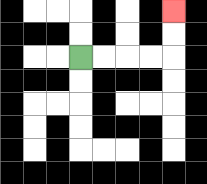{'start': '[3, 2]', 'end': '[7, 0]', 'path_directions': 'R,R,R,R,U,U', 'path_coordinates': '[[3, 2], [4, 2], [5, 2], [6, 2], [7, 2], [7, 1], [7, 0]]'}